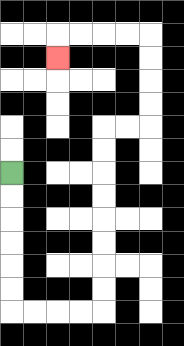{'start': '[0, 7]', 'end': '[2, 2]', 'path_directions': 'D,D,D,D,D,D,R,R,R,R,U,U,U,U,U,U,U,U,R,R,U,U,U,U,L,L,L,L,D', 'path_coordinates': '[[0, 7], [0, 8], [0, 9], [0, 10], [0, 11], [0, 12], [0, 13], [1, 13], [2, 13], [3, 13], [4, 13], [4, 12], [4, 11], [4, 10], [4, 9], [4, 8], [4, 7], [4, 6], [4, 5], [5, 5], [6, 5], [6, 4], [6, 3], [6, 2], [6, 1], [5, 1], [4, 1], [3, 1], [2, 1], [2, 2]]'}